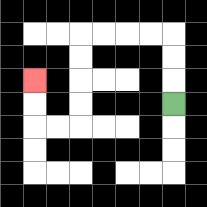{'start': '[7, 4]', 'end': '[1, 3]', 'path_directions': 'U,U,U,L,L,L,L,D,D,D,D,L,L,U,U', 'path_coordinates': '[[7, 4], [7, 3], [7, 2], [7, 1], [6, 1], [5, 1], [4, 1], [3, 1], [3, 2], [3, 3], [3, 4], [3, 5], [2, 5], [1, 5], [1, 4], [1, 3]]'}